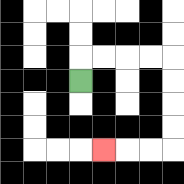{'start': '[3, 3]', 'end': '[4, 6]', 'path_directions': 'U,R,R,R,R,D,D,D,D,L,L,L', 'path_coordinates': '[[3, 3], [3, 2], [4, 2], [5, 2], [6, 2], [7, 2], [7, 3], [7, 4], [7, 5], [7, 6], [6, 6], [5, 6], [4, 6]]'}